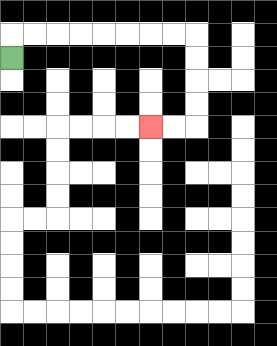{'start': '[0, 2]', 'end': '[6, 5]', 'path_directions': 'U,R,R,R,R,R,R,R,R,D,D,D,D,L,L', 'path_coordinates': '[[0, 2], [0, 1], [1, 1], [2, 1], [3, 1], [4, 1], [5, 1], [6, 1], [7, 1], [8, 1], [8, 2], [8, 3], [8, 4], [8, 5], [7, 5], [6, 5]]'}